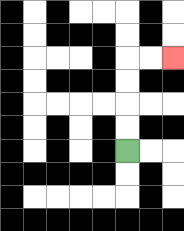{'start': '[5, 6]', 'end': '[7, 2]', 'path_directions': 'U,U,U,U,R,R', 'path_coordinates': '[[5, 6], [5, 5], [5, 4], [5, 3], [5, 2], [6, 2], [7, 2]]'}